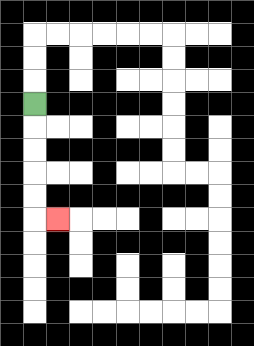{'start': '[1, 4]', 'end': '[2, 9]', 'path_directions': 'D,D,D,D,D,R', 'path_coordinates': '[[1, 4], [1, 5], [1, 6], [1, 7], [1, 8], [1, 9], [2, 9]]'}